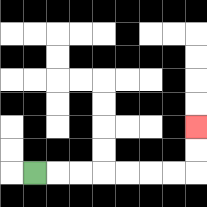{'start': '[1, 7]', 'end': '[8, 5]', 'path_directions': 'R,R,R,R,R,R,R,U,U', 'path_coordinates': '[[1, 7], [2, 7], [3, 7], [4, 7], [5, 7], [6, 7], [7, 7], [8, 7], [8, 6], [8, 5]]'}